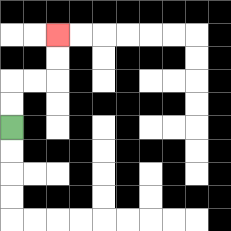{'start': '[0, 5]', 'end': '[2, 1]', 'path_directions': 'U,U,R,R,U,U', 'path_coordinates': '[[0, 5], [0, 4], [0, 3], [1, 3], [2, 3], [2, 2], [2, 1]]'}